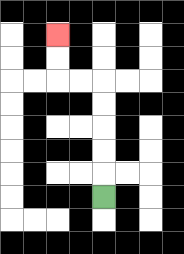{'start': '[4, 8]', 'end': '[2, 1]', 'path_directions': 'U,U,U,U,U,L,L,U,U', 'path_coordinates': '[[4, 8], [4, 7], [4, 6], [4, 5], [4, 4], [4, 3], [3, 3], [2, 3], [2, 2], [2, 1]]'}